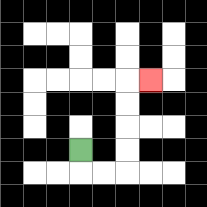{'start': '[3, 6]', 'end': '[6, 3]', 'path_directions': 'D,R,R,U,U,U,U,R', 'path_coordinates': '[[3, 6], [3, 7], [4, 7], [5, 7], [5, 6], [5, 5], [5, 4], [5, 3], [6, 3]]'}